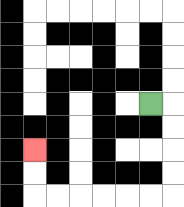{'start': '[6, 4]', 'end': '[1, 6]', 'path_directions': 'R,D,D,D,D,L,L,L,L,L,L,U,U', 'path_coordinates': '[[6, 4], [7, 4], [7, 5], [7, 6], [7, 7], [7, 8], [6, 8], [5, 8], [4, 8], [3, 8], [2, 8], [1, 8], [1, 7], [1, 6]]'}